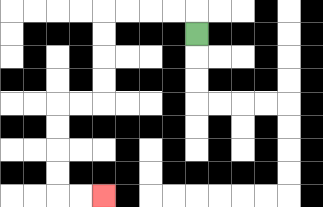{'start': '[8, 1]', 'end': '[4, 8]', 'path_directions': 'U,L,L,L,L,D,D,D,D,L,L,D,D,D,D,R,R', 'path_coordinates': '[[8, 1], [8, 0], [7, 0], [6, 0], [5, 0], [4, 0], [4, 1], [4, 2], [4, 3], [4, 4], [3, 4], [2, 4], [2, 5], [2, 6], [2, 7], [2, 8], [3, 8], [4, 8]]'}